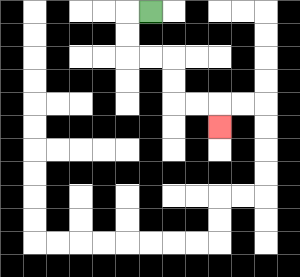{'start': '[6, 0]', 'end': '[9, 5]', 'path_directions': 'L,D,D,R,R,D,D,R,R,D', 'path_coordinates': '[[6, 0], [5, 0], [5, 1], [5, 2], [6, 2], [7, 2], [7, 3], [7, 4], [8, 4], [9, 4], [9, 5]]'}